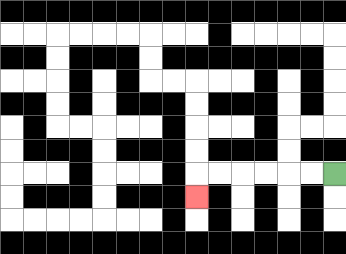{'start': '[14, 7]', 'end': '[8, 8]', 'path_directions': 'L,L,L,L,L,L,D', 'path_coordinates': '[[14, 7], [13, 7], [12, 7], [11, 7], [10, 7], [9, 7], [8, 7], [8, 8]]'}